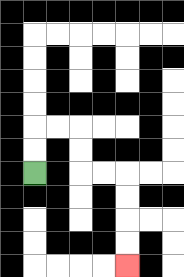{'start': '[1, 7]', 'end': '[5, 11]', 'path_directions': 'U,U,R,R,D,D,R,R,D,D,D,D', 'path_coordinates': '[[1, 7], [1, 6], [1, 5], [2, 5], [3, 5], [3, 6], [3, 7], [4, 7], [5, 7], [5, 8], [5, 9], [5, 10], [5, 11]]'}